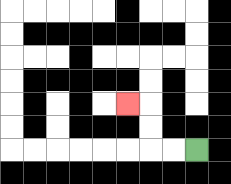{'start': '[8, 6]', 'end': '[5, 4]', 'path_directions': 'L,L,U,U,L', 'path_coordinates': '[[8, 6], [7, 6], [6, 6], [6, 5], [6, 4], [5, 4]]'}